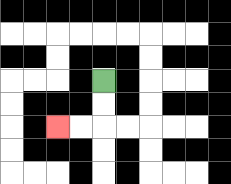{'start': '[4, 3]', 'end': '[2, 5]', 'path_directions': 'D,D,L,L', 'path_coordinates': '[[4, 3], [4, 4], [4, 5], [3, 5], [2, 5]]'}